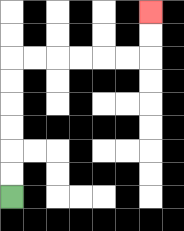{'start': '[0, 8]', 'end': '[6, 0]', 'path_directions': 'U,U,U,U,U,U,R,R,R,R,R,R,U,U', 'path_coordinates': '[[0, 8], [0, 7], [0, 6], [0, 5], [0, 4], [0, 3], [0, 2], [1, 2], [2, 2], [3, 2], [4, 2], [5, 2], [6, 2], [6, 1], [6, 0]]'}